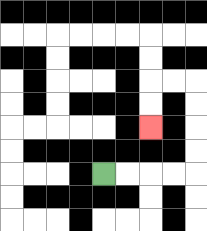{'start': '[4, 7]', 'end': '[6, 5]', 'path_directions': 'R,R,R,R,U,U,U,U,L,L,D,D', 'path_coordinates': '[[4, 7], [5, 7], [6, 7], [7, 7], [8, 7], [8, 6], [8, 5], [8, 4], [8, 3], [7, 3], [6, 3], [6, 4], [6, 5]]'}